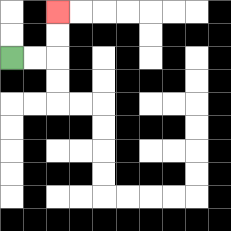{'start': '[0, 2]', 'end': '[2, 0]', 'path_directions': 'R,R,U,U', 'path_coordinates': '[[0, 2], [1, 2], [2, 2], [2, 1], [2, 0]]'}